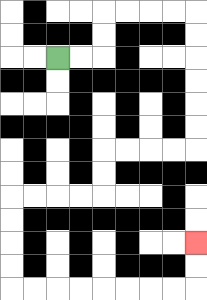{'start': '[2, 2]', 'end': '[8, 10]', 'path_directions': 'R,R,U,U,R,R,R,R,D,D,D,D,D,D,L,L,L,L,D,D,L,L,L,L,D,D,D,D,R,R,R,R,R,R,R,R,U,U', 'path_coordinates': '[[2, 2], [3, 2], [4, 2], [4, 1], [4, 0], [5, 0], [6, 0], [7, 0], [8, 0], [8, 1], [8, 2], [8, 3], [8, 4], [8, 5], [8, 6], [7, 6], [6, 6], [5, 6], [4, 6], [4, 7], [4, 8], [3, 8], [2, 8], [1, 8], [0, 8], [0, 9], [0, 10], [0, 11], [0, 12], [1, 12], [2, 12], [3, 12], [4, 12], [5, 12], [6, 12], [7, 12], [8, 12], [8, 11], [8, 10]]'}